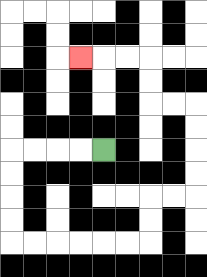{'start': '[4, 6]', 'end': '[3, 2]', 'path_directions': 'L,L,L,L,D,D,D,D,R,R,R,R,R,R,U,U,R,R,U,U,U,U,L,L,U,U,L,L,L', 'path_coordinates': '[[4, 6], [3, 6], [2, 6], [1, 6], [0, 6], [0, 7], [0, 8], [0, 9], [0, 10], [1, 10], [2, 10], [3, 10], [4, 10], [5, 10], [6, 10], [6, 9], [6, 8], [7, 8], [8, 8], [8, 7], [8, 6], [8, 5], [8, 4], [7, 4], [6, 4], [6, 3], [6, 2], [5, 2], [4, 2], [3, 2]]'}